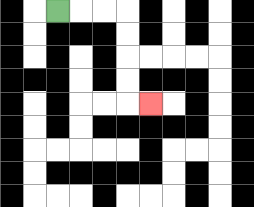{'start': '[2, 0]', 'end': '[6, 4]', 'path_directions': 'R,R,R,D,D,D,D,R', 'path_coordinates': '[[2, 0], [3, 0], [4, 0], [5, 0], [5, 1], [5, 2], [5, 3], [5, 4], [6, 4]]'}